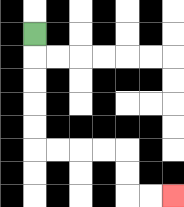{'start': '[1, 1]', 'end': '[7, 8]', 'path_directions': 'D,D,D,D,D,R,R,R,R,D,D,R,R', 'path_coordinates': '[[1, 1], [1, 2], [1, 3], [1, 4], [1, 5], [1, 6], [2, 6], [3, 6], [4, 6], [5, 6], [5, 7], [5, 8], [6, 8], [7, 8]]'}